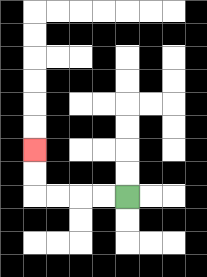{'start': '[5, 8]', 'end': '[1, 6]', 'path_directions': 'L,L,L,L,U,U', 'path_coordinates': '[[5, 8], [4, 8], [3, 8], [2, 8], [1, 8], [1, 7], [1, 6]]'}